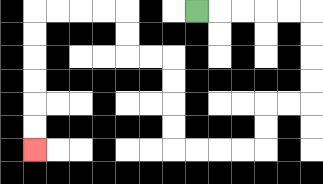{'start': '[8, 0]', 'end': '[1, 6]', 'path_directions': 'R,R,R,R,R,D,D,D,D,L,L,D,D,L,L,L,L,U,U,U,U,L,L,U,U,L,L,L,L,D,D,D,D,D,D', 'path_coordinates': '[[8, 0], [9, 0], [10, 0], [11, 0], [12, 0], [13, 0], [13, 1], [13, 2], [13, 3], [13, 4], [12, 4], [11, 4], [11, 5], [11, 6], [10, 6], [9, 6], [8, 6], [7, 6], [7, 5], [7, 4], [7, 3], [7, 2], [6, 2], [5, 2], [5, 1], [5, 0], [4, 0], [3, 0], [2, 0], [1, 0], [1, 1], [1, 2], [1, 3], [1, 4], [1, 5], [1, 6]]'}